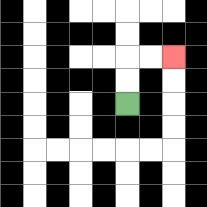{'start': '[5, 4]', 'end': '[7, 2]', 'path_directions': 'U,U,R,R', 'path_coordinates': '[[5, 4], [5, 3], [5, 2], [6, 2], [7, 2]]'}